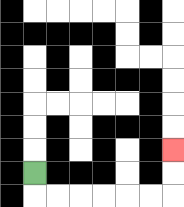{'start': '[1, 7]', 'end': '[7, 6]', 'path_directions': 'D,R,R,R,R,R,R,U,U', 'path_coordinates': '[[1, 7], [1, 8], [2, 8], [3, 8], [4, 8], [5, 8], [6, 8], [7, 8], [7, 7], [7, 6]]'}